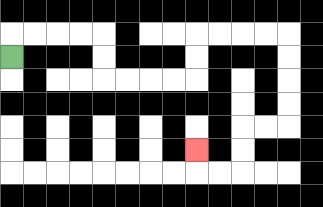{'start': '[0, 2]', 'end': '[8, 6]', 'path_directions': 'U,R,R,R,R,D,D,R,R,R,R,U,U,R,R,R,R,D,D,D,D,L,L,D,D,L,L,U', 'path_coordinates': '[[0, 2], [0, 1], [1, 1], [2, 1], [3, 1], [4, 1], [4, 2], [4, 3], [5, 3], [6, 3], [7, 3], [8, 3], [8, 2], [8, 1], [9, 1], [10, 1], [11, 1], [12, 1], [12, 2], [12, 3], [12, 4], [12, 5], [11, 5], [10, 5], [10, 6], [10, 7], [9, 7], [8, 7], [8, 6]]'}